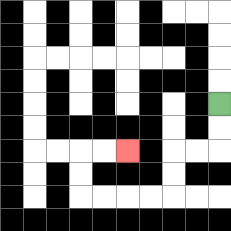{'start': '[9, 4]', 'end': '[5, 6]', 'path_directions': 'D,D,L,L,D,D,L,L,L,L,U,U,R,R', 'path_coordinates': '[[9, 4], [9, 5], [9, 6], [8, 6], [7, 6], [7, 7], [7, 8], [6, 8], [5, 8], [4, 8], [3, 8], [3, 7], [3, 6], [4, 6], [5, 6]]'}